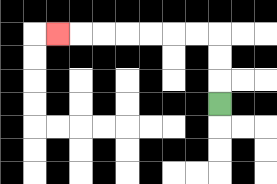{'start': '[9, 4]', 'end': '[2, 1]', 'path_directions': 'U,U,U,L,L,L,L,L,L,L', 'path_coordinates': '[[9, 4], [9, 3], [9, 2], [9, 1], [8, 1], [7, 1], [6, 1], [5, 1], [4, 1], [3, 1], [2, 1]]'}